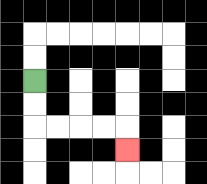{'start': '[1, 3]', 'end': '[5, 6]', 'path_directions': 'D,D,R,R,R,R,D', 'path_coordinates': '[[1, 3], [1, 4], [1, 5], [2, 5], [3, 5], [4, 5], [5, 5], [5, 6]]'}